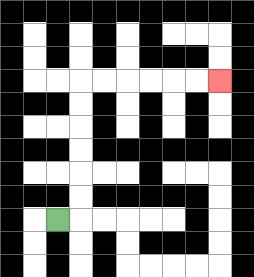{'start': '[2, 9]', 'end': '[9, 3]', 'path_directions': 'R,U,U,U,U,U,U,R,R,R,R,R,R', 'path_coordinates': '[[2, 9], [3, 9], [3, 8], [3, 7], [3, 6], [3, 5], [3, 4], [3, 3], [4, 3], [5, 3], [6, 3], [7, 3], [8, 3], [9, 3]]'}